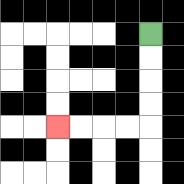{'start': '[6, 1]', 'end': '[2, 5]', 'path_directions': 'D,D,D,D,L,L,L,L', 'path_coordinates': '[[6, 1], [6, 2], [6, 3], [6, 4], [6, 5], [5, 5], [4, 5], [3, 5], [2, 5]]'}